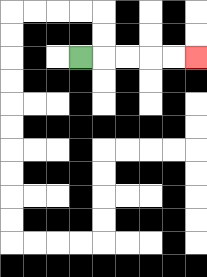{'start': '[3, 2]', 'end': '[8, 2]', 'path_directions': 'R,R,R,R,R', 'path_coordinates': '[[3, 2], [4, 2], [5, 2], [6, 2], [7, 2], [8, 2]]'}